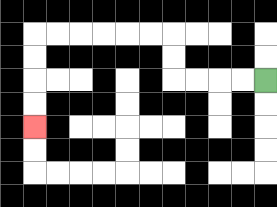{'start': '[11, 3]', 'end': '[1, 5]', 'path_directions': 'L,L,L,L,U,U,L,L,L,L,L,L,D,D,D,D', 'path_coordinates': '[[11, 3], [10, 3], [9, 3], [8, 3], [7, 3], [7, 2], [7, 1], [6, 1], [5, 1], [4, 1], [3, 1], [2, 1], [1, 1], [1, 2], [1, 3], [1, 4], [1, 5]]'}